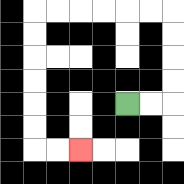{'start': '[5, 4]', 'end': '[3, 6]', 'path_directions': 'R,R,U,U,U,U,L,L,L,L,L,L,D,D,D,D,D,D,R,R', 'path_coordinates': '[[5, 4], [6, 4], [7, 4], [7, 3], [7, 2], [7, 1], [7, 0], [6, 0], [5, 0], [4, 0], [3, 0], [2, 0], [1, 0], [1, 1], [1, 2], [1, 3], [1, 4], [1, 5], [1, 6], [2, 6], [3, 6]]'}